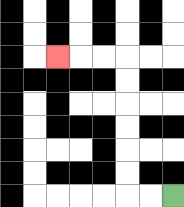{'start': '[7, 8]', 'end': '[2, 2]', 'path_directions': 'L,L,U,U,U,U,U,U,L,L,L', 'path_coordinates': '[[7, 8], [6, 8], [5, 8], [5, 7], [5, 6], [5, 5], [5, 4], [5, 3], [5, 2], [4, 2], [3, 2], [2, 2]]'}